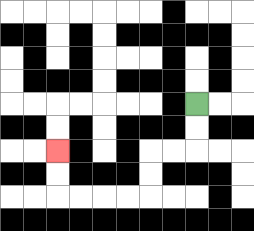{'start': '[8, 4]', 'end': '[2, 6]', 'path_directions': 'D,D,L,L,D,D,L,L,L,L,U,U', 'path_coordinates': '[[8, 4], [8, 5], [8, 6], [7, 6], [6, 6], [6, 7], [6, 8], [5, 8], [4, 8], [3, 8], [2, 8], [2, 7], [2, 6]]'}